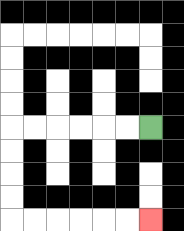{'start': '[6, 5]', 'end': '[6, 9]', 'path_directions': 'L,L,L,L,L,L,D,D,D,D,R,R,R,R,R,R', 'path_coordinates': '[[6, 5], [5, 5], [4, 5], [3, 5], [2, 5], [1, 5], [0, 5], [0, 6], [0, 7], [0, 8], [0, 9], [1, 9], [2, 9], [3, 9], [4, 9], [5, 9], [6, 9]]'}